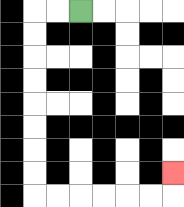{'start': '[3, 0]', 'end': '[7, 7]', 'path_directions': 'L,L,D,D,D,D,D,D,D,D,R,R,R,R,R,R,U', 'path_coordinates': '[[3, 0], [2, 0], [1, 0], [1, 1], [1, 2], [1, 3], [1, 4], [1, 5], [1, 6], [1, 7], [1, 8], [2, 8], [3, 8], [4, 8], [5, 8], [6, 8], [7, 8], [7, 7]]'}